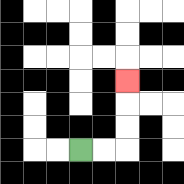{'start': '[3, 6]', 'end': '[5, 3]', 'path_directions': 'R,R,U,U,U', 'path_coordinates': '[[3, 6], [4, 6], [5, 6], [5, 5], [5, 4], [5, 3]]'}